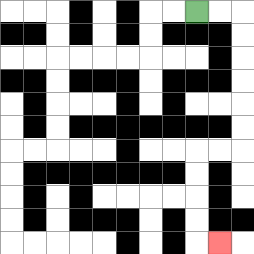{'start': '[8, 0]', 'end': '[9, 10]', 'path_directions': 'R,R,D,D,D,D,D,D,L,L,D,D,D,D,R', 'path_coordinates': '[[8, 0], [9, 0], [10, 0], [10, 1], [10, 2], [10, 3], [10, 4], [10, 5], [10, 6], [9, 6], [8, 6], [8, 7], [8, 8], [8, 9], [8, 10], [9, 10]]'}